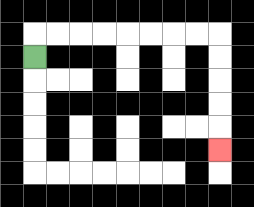{'start': '[1, 2]', 'end': '[9, 6]', 'path_directions': 'U,R,R,R,R,R,R,R,R,D,D,D,D,D', 'path_coordinates': '[[1, 2], [1, 1], [2, 1], [3, 1], [4, 1], [5, 1], [6, 1], [7, 1], [8, 1], [9, 1], [9, 2], [9, 3], [9, 4], [9, 5], [9, 6]]'}